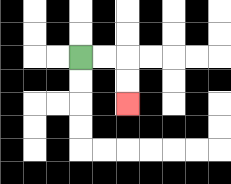{'start': '[3, 2]', 'end': '[5, 4]', 'path_directions': 'R,R,D,D', 'path_coordinates': '[[3, 2], [4, 2], [5, 2], [5, 3], [5, 4]]'}